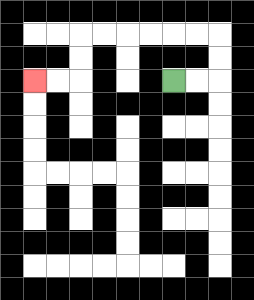{'start': '[7, 3]', 'end': '[1, 3]', 'path_directions': 'R,R,U,U,L,L,L,L,L,L,D,D,L,L', 'path_coordinates': '[[7, 3], [8, 3], [9, 3], [9, 2], [9, 1], [8, 1], [7, 1], [6, 1], [5, 1], [4, 1], [3, 1], [3, 2], [3, 3], [2, 3], [1, 3]]'}